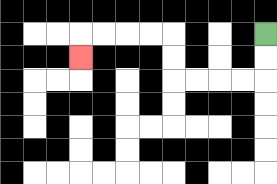{'start': '[11, 1]', 'end': '[3, 2]', 'path_directions': 'D,D,L,L,L,L,U,U,L,L,L,L,D', 'path_coordinates': '[[11, 1], [11, 2], [11, 3], [10, 3], [9, 3], [8, 3], [7, 3], [7, 2], [7, 1], [6, 1], [5, 1], [4, 1], [3, 1], [3, 2]]'}